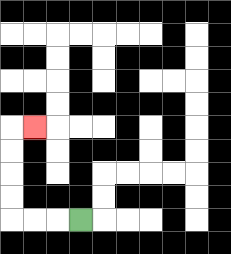{'start': '[3, 9]', 'end': '[1, 5]', 'path_directions': 'L,L,L,U,U,U,U,R', 'path_coordinates': '[[3, 9], [2, 9], [1, 9], [0, 9], [0, 8], [0, 7], [0, 6], [0, 5], [1, 5]]'}